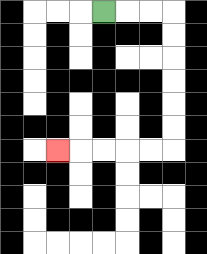{'start': '[4, 0]', 'end': '[2, 6]', 'path_directions': 'R,R,R,D,D,D,D,D,D,L,L,L,L,L', 'path_coordinates': '[[4, 0], [5, 0], [6, 0], [7, 0], [7, 1], [7, 2], [7, 3], [7, 4], [7, 5], [7, 6], [6, 6], [5, 6], [4, 6], [3, 6], [2, 6]]'}